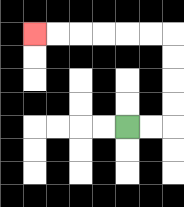{'start': '[5, 5]', 'end': '[1, 1]', 'path_directions': 'R,R,U,U,U,U,L,L,L,L,L,L', 'path_coordinates': '[[5, 5], [6, 5], [7, 5], [7, 4], [7, 3], [7, 2], [7, 1], [6, 1], [5, 1], [4, 1], [3, 1], [2, 1], [1, 1]]'}